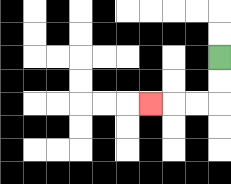{'start': '[9, 2]', 'end': '[6, 4]', 'path_directions': 'D,D,L,L,L', 'path_coordinates': '[[9, 2], [9, 3], [9, 4], [8, 4], [7, 4], [6, 4]]'}